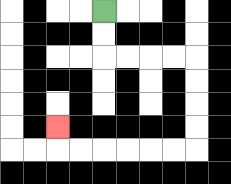{'start': '[4, 0]', 'end': '[2, 5]', 'path_directions': 'D,D,R,R,R,R,D,D,D,D,L,L,L,L,L,L,U', 'path_coordinates': '[[4, 0], [4, 1], [4, 2], [5, 2], [6, 2], [7, 2], [8, 2], [8, 3], [8, 4], [8, 5], [8, 6], [7, 6], [6, 6], [5, 6], [4, 6], [3, 6], [2, 6], [2, 5]]'}